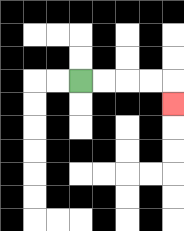{'start': '[3, 3]', 'end': '[7, 4]', 'path_directions': 'R,R,R,R,D', 'path_coordinates': '[[3, 3], [4, 3], [5, 3], [6, 3], [7, 3], [7, 4]]'}